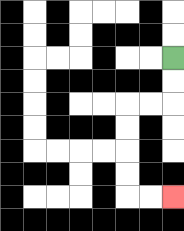{'start': '[7, 2]', 'end': '[7, 8]', 'path_directions': 'D,D,L,L,D,D,D,D,R,R', 'path_coordinates': '[[7, 2], [7, 3], [7, 4], [6, 4], [5, 4], [5, 5], [5, 6], [5, 7], [5, 8], [6, 8], [7, 8]]'}